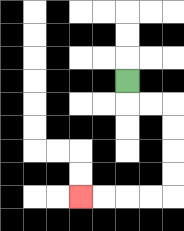{'start': '[5, 3]', 'end': '[3, 8]', 'path_directions': 'D,R,R,D,D,D,D,L,L,L,L', 'path_coordinates': '[[5, 3], [5, 4], [6, 4], [7, 4], [7, 5], [7, 6], [7, 7], [7, 8], [6, 8], [5, 8], [4, 8], [3, 8]]'}